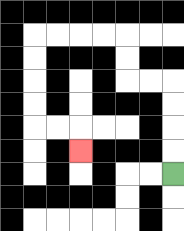{'start': '[7, 7]', 'end': '[3, 6]', 'path_directions': 'U,U,U,U,L,L,U,U,L,L,L,L,D,D,D,D,R,R,D', 'path_coordinates': '[[7, 7], [7, 6], [7, 5], [7, 4], [7, 3], [6, 3], [5, 3], [5, 2], [5, 1], [4, 1], [3, 1], [2, 1], [1, 1], [1, 2], [1, 3], [1, 4], [1, 5], [2, 5], [3, 5], [3, 6]]'}